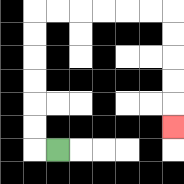{'start': '[2, 6]', 'end': '[7, 5]', 'path_directions': 'L,U,U,U,U,U,U,R,R,R,R,R,R,D,D,D,D,D', 'path_coordinates': '[[2, 6], [1, 6], [1, 5], [1, 4], [1, 3], [1, 2], [1, 1], [1, 0], [2, 0], [3, 0], [4, 0], [5, 0], [6, 0], [7, 0], [7, 1], [7, 2], [7, 3], [7, 4], [7, 5]]'}